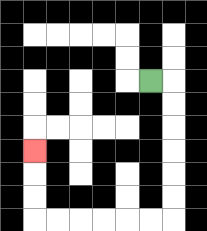{'start': '[6, 3]', 'end': '[1, 6]', 'path_directions': 'R,D,D,D,D,D,D,L,L,L,L,L,L,U,U,U', 'path_coordinates': '[[6, 3], [7, 3], [7, 4], [7, 5], [7, 6], [7, 7], [7, 8], [7, 9], [6, 9], [5, 9], [4, 9], [3, 9], [2, 9], [1, 9], [1, 8], [1, 7], [1, 6]]'}